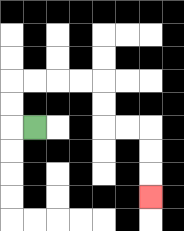{'start': '[1, 5]', 'end': '[6, 8]', 'path_directions': 'L,U,U,R,R,R,R,D,D,R,R,D,D,D', 'path_coordinates': '[[1, 5], [0, 5], [0, 4], [0, 3], [1, 3], [2, 3], [3, 3], [4, 3], [4, 4], [4, 5], [5, 5], [6, 5], [6, 6], [6, 7], [6, 8]]'}